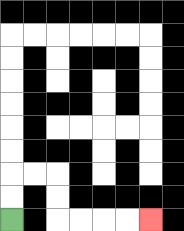{'start': '[0, 9]', 'end': '[6, 9]', 'path_directions': 'U,U,R,R,D,D,R,R,R,R', 'path_coordinates': '[[0, 9], [0, 8], [0, 7], [1, 7], [2, 7], [2, 8], [2, 9], [3, 9], [4, 9], [5, 9], [6, 9]]'}